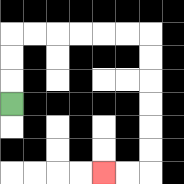{'start': '[0, 4]', 'end': '[4, 7]', 'path_directions': 'U,U,U,R,R,R,R,R,R,D,D,D,D,D,D,L,L', 'path_coordinates': '[[0, 4], [0, 3], [0, 2], [0, 1], [1, 1], [2, 1], [3, 1], [4, 1], [5, 1], [6, 1], [6, 2], [6, 3], [6, 4], [6, 5], [6, 6], [6, 7], [5, 7], [4, 7]]'}